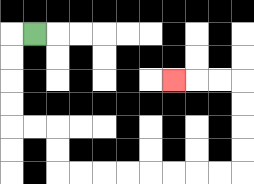{'start': '[1, 1]', 'end': '[7, 3]', 'path_directions': 'L,D,D,D,D,R,R,D,D,R,R,R,R,R,R,R,R,U,U,U,U,L,L,L', 'path_coordinates': '[[1, 1], [0, 1], [0, 2], [0, 3], [0, 4], [0, 5], [1, 5], [2, 5], [2, 6], [2, 7], [3, 7], [4, 7], [5, 7], [6, 7], [7, 7], [8, 7], [9, 7], [10, 7], [10, 6], [10, 5], [10, 4], [10, 3], [9, 3], [8, 3], [7, 3]]'}